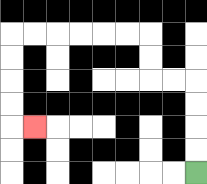{'start': '[8, 7]', 'end': '[1, 5]', 'path_directions': 'U,U,U,U,L,L,U,U,L,L,L,L,L,L,D,D,D,D,R', 'path_coordinates': '[[8, 7], [8, 6], [8, 5], [8, 4], [8, 3], [7, 3], [6, 3], [6, 2], [6, 1], [5, 1], [4, 1], [3, 1], [2, 1], [1, 1], [0, 1], [0, 2], [0, 3], [0, 4], [0, 5], [1, 5]]'}